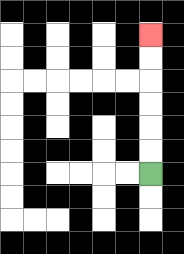{'start': '[6, 7]', 'end': '[6, 1]', 'path_directions': 'U,U,U,U,U,U', 'path_coordinates': '[[6, 7], [6, 6], [6, 5], [6, 4], [6, 3], [6, 2], [6, 1]]'}